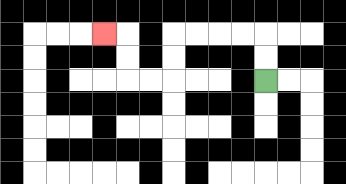{'start': '[11, 3]', 'end': '[4, 1]', 'path_directions': 'U,U,L,L,L,L,D,D,L,L,U,U,L', 'path_coordinates': '[[11, 3], [11, 2], [11, 1], [10, 1], [9, 1], [8, 1], [7, 1], [7, 2], [7, 3], [6, 3], [5, 3], [5, 2], [5, 1], [4, 1]]'}